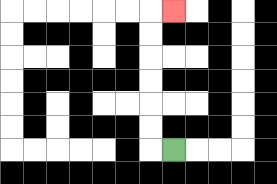{'start': '[7, 6]', 'end': '[7, 0]', 'path_directions': 'L,U,U,U,U,U,U,R', 'path_coordinates': '[[7, 6], [6, 6], [6, 5], [6, 4], [6, 3], [6, 2], [6, 1], [6, 0], [7, 0]]'}